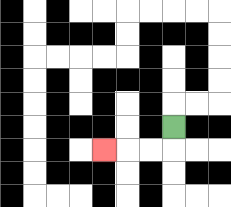{'start': '[7, 5]', 'end': '[4, 6]', 'path_directions': 'D,L,L,L', 'path_coordinates': '[[7, 5], [7, 6], [6, 6], [5, 6], [4, 6]]'}